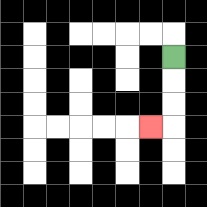{'start': '[7, 2]', 'end': '[6, 5]', 'path_directions': 'D,D,D,L', 'path_coordinates': '[[7, 2], [7, 3], [7, 4], [7, 5], [6, 5]]'}